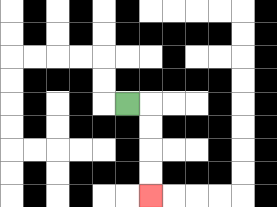{'start': '[5, 4]', 'end': '[6, 8]', 'path_directions': 'R,D,D,D,D', 'path_coordinates': '[[5, 4], [6, 4], [6, 5], [6, 6], [6, 7], [6, 8]]'}